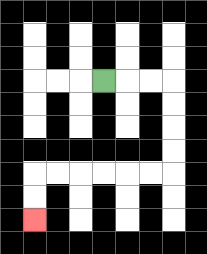{'start': '[4, 3]', 'end': '[1, 9]', 'path_directions': 'R,R,R,D,D,D,D,L,L,L,L,L,L,D,D', 'path_coordinates': '[[4, 3], [5, 3], [6, 3], [7, 3], [7, 4], [7, 5], [7, 6], [7, 7], [6, 7], [5, 7], [4, 7], [3, 7], [2, 7], [1, 7], [1, 8], [1, 9]]'}